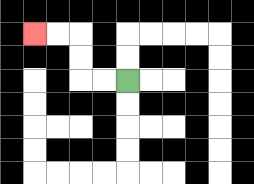{'start': '[5, 3]', 'end': '[1, 1]', 'path_directions': 'L,L,U,U,L,L', 'path_coordinates': '[[5, 3], [4, 3], [3, 3], [3, 2], [3, 1], [2, 1], [1, 1]]'}